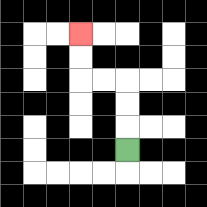{'start': '[5, 6]', 'end': '[3, 1]', 'path_directions': 'U,U,U,L,L,U,U', 'path_coordinates': '[[5, 6], [5, 5], [5, 4], [5, 3], [4, 3], [3, 3], [3, 2], [3, 1]]'}